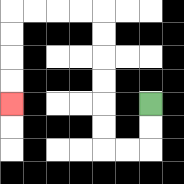{'start': '[6, 4]', 'end': '[0, 4]', 'path_directions': 'D,D,L,L,U,U,U,U,U,U,L,L,L,L,D,D,D,D', 'path_coordinates': '[[6, 4], [6, 5], [6, 6], [5, 6], [4, 6], [4, 5], [4, 4], [4, 3], [4, 2], [4, 1], [4, 0], [3, 0], [2, 0], [1, 0], [0, 0], [0, 1], [0, 2], [0, 3], [0, 4]]'}